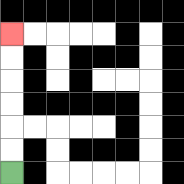{'start': '[0, 7]', 'end': '[0, 1]', 'path_directions': 'U,U,U,U,U,U', 'path_coordinates': '[[0, 7], [0, 6], [0, 5], [0, 4], [0, 3], [0, 2], [0, 1]]'}